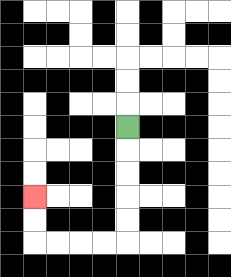{'start': '[5, 5]', 'end': '[1, 8]', 'path_directions': 'D,D,D,D,D,L,L,L,L,U,U', 'path_coordinates': '[[5, 5], [5, 6], [5, 7], [5, 8], [5, 9], [5, 10], [4, 10], [3, 10], [2, 10], [1, 10], [1, 9], [1, 8]]'}